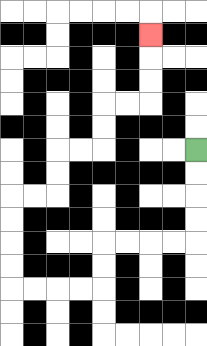{'start': '[8, 6]', 'end': '[6, 1]', 'path_directions': 'D,D,D,D,L,L,L,L,D,D,L,L,L,L,U,U,U,U,R,R,U,U,R,R,U,U,R,R,U,U,U', 'path_coordinates': '[[8, 6], [8, 7], [8, 8], [8, 9], [8, 10], [7, 10], [6, 10], [5, 10], [4, 10], [4, 11], [4, 12], [3, 12], [2, 12], [1, 12], [0, 12], [0, 11], [0, 10], [0, 9], [0, 8], [1, 8], [2, 8], [2, 7], [2, 6], [3, 6], [4, 6], [4, 5], [4, 4], [5, 4], [6, 4], [6, 3], [6, 2], [6, 1]]'}